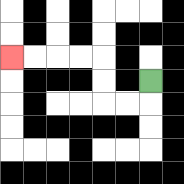{'start': '[6, 3]', 'end': '[0, 2]', 'path_directions': 'D,L,L,U,U,L,L,L,L', 'path_coordinates': '[[6, 3], [6, 4], [5, 4], [4, 4], [4, 3], [4, 2], [3, 2], [2, 2], [1, 2], [0, 2]]'}